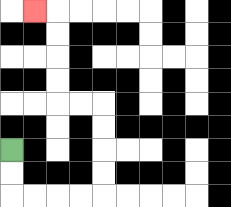{'start': '[0, 6]', 'end': '[1, 0]', 'path_directions': 'D,D,R,R,R,R,U,U,U,U,L,L,U,U,U,U,L', 'path_coordinates': '[[0, 6], [0, 7], [0, 8], [1, 8], [2, 8], [3, 8], [4, 8], [4, 7], [4, 6], [4, 5], [4, 4], [3, 4], [2, 4], [2, 3], [2, 2], [2, 1], [2, 0], [1, 0]]'}